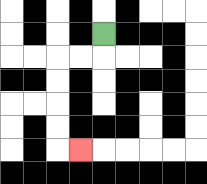{'start': '[4, 1]', 'end': '[3, 6]', 'path_directions': 'D,L,L,D,D,D,D,R', 'path_coordinates': '[[4, 1], [4, 2], [3, 2], [2, 2], [2, 3], [2, 4], [2, 5], [2, 6], [3, 6]]'}